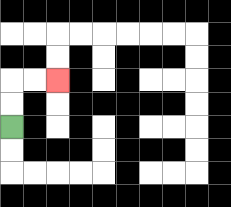{'start': '[0, 5]', 'end': '[2, 3]', 'path_directions': 'U,U,R,R', 'path_coordinates': '[[0, 5], [0, 4], [0, 3], [1, 3], [2, 3]]'}